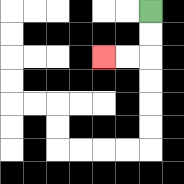{'start': '[6, 0]', 'end': '[4, 2]', 'path_directions': 'D,D,L,L', 'path_coordinates': '[[6, 0], [6, 1], [6, 2], [5, 2], [4, 2]]'}